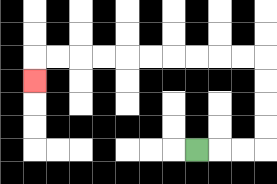{'start': '[8, 6]', 'end': '[1, 3]', 'path_directions': 'R,R,R,U,U,U,U,L,L,L,L,L,L,L,L,L,L,D', 'path_coordinates': '[[8, 6], [9, 6], [10, 6], [11, 6], [11, 5], [11, 4], [11, 3], [11, 2], [10, 2], [9, 2], [8, 2], [7, 2], [6, 2], [5, 2], [4, 2], [3, 2], [2, 2], [1, 2], [1, 3]]'}